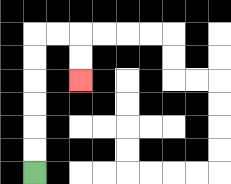{'start': '[1, 7]', 'end': '[3, 3]', 'path_directions': 'U,U,U,U,U,U,R,R,D,D', 'path_coordinates': '[[1, 7], [1, 6], [1, 5], [1, 4], [1, 3], [1, 2], [1, 1], [2, 1], [3, 1], [3, 2], [3, 3]]'}